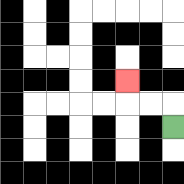{'start': '[7, 5]', 'end': '[5, 3]', 'path_directions': 'U,L,L,U', 'path_coordinates': '[[7, 5], [7, 4], [6, 4], [5, 4], [5, 3]]'}